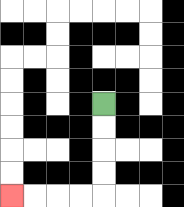{'start': '[4, 4]', 'end': '[0, 8]', 'path_directions': 'D,D,D,D,L,L,L,L', 'path_coordinates': '[[4, 4], [4, 5], [4, 6], [4, 7], [4, 8], [3, 8], [2, 8], [1, 8], [0, 8]]'}